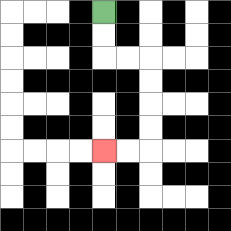{'start': '[4, 0]', 'end': '[4, 6]', 'path_directions': 'D,D,R,R,D,D,D,D,L,L', 'path_coordinates': '[[4, 0], [4, 1], [4, 2], [5, 2], [6, 2], [6, 3], [6, 4], [6, 5], [6, 6], [5, 6], [4, 6]]'}